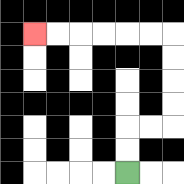{'start': '[5, 7]', 'end': '[1, 1]', 'path_directions': 'U,U,R,R,U,U,U,U,L,L,L,L,L,L', 'path_coordinates': '[[5, 7], [5, 6], [5, 5], [6, 5], [7, 5], [7, 4], [7, 3], [7, 2], [7, 1], [6, 1], [5, 1], [4, 1], [3, 1], [2, 1], [1, 1]]'}